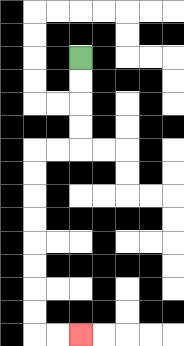{'start': '[3, 2]', 'end': '[3, 14]', 'path_directions': 'D,D,D,D,L,L,D,D,D,D,D,D,D,D,R,R', 'path_coordinates': '[[3, 2], [3, 3], [3, 4], [3, 5], [3, 6], [2, 6], [1, 6], [1, 7], [1, 8], [1, 9], [1, 10], [1, 11], [1, 12], [1, 13], [1, 14], [2, 14], [3, 14]]'}